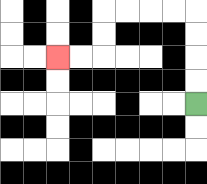{'start': '[8, 4]', 'end': '[2, 2]', 'path_directions': 'U,U,U,U,L,L,L,L,D,D,L,L', 'path_coordinates': '[[8, 4], [8, 3], [8, 2], [8, 1], [8, 0], [7, 0], [6, 0], [5, 0], [4, 0], [4, 1], [4, 2], [3, 2], [2, 2]]'}